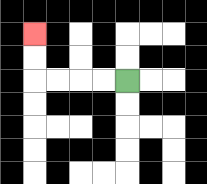{'start': '[5, 3]', 'end': '[1, 1]', 'path_directions': 'L,L,L,L,U,U', 'path_coordinates': '[[5, 3], [4, 3], [3, 3], [2, 3], [1, 3], [1, 2], [1, 1]]'}